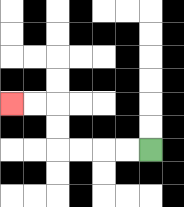{'start': '[6, 6]', 'end': '[0, 4]', 'path_directions': 'L,L,L,L,U,U,L,L', 'path_coordinates': '[[6, 6], [5, 6], [4, 6], [3, 6], [2, 6], [2, 5], [2, 4], [1, 4], [0, 4]]'}